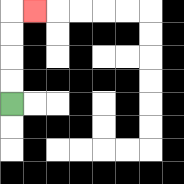{'start': '[0, 4]', 'end': '[1, 0]', 'path_directions': 'U,U,U,U,R', 'path_coordinates': '[[0, 4], [0, 3], [0, 2], [0, 1], [0, 0], [1, 0]]'}